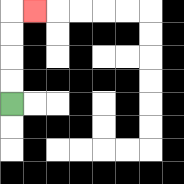{'start': '[0, 4]', 'end': '[1, 0]', 'path_directions': 'U,U,U,U,R', 'path_coordinates': '[[0, 4], [0, 3], [0, 2], [0, 1], [0, 0], [1, 0]]'}